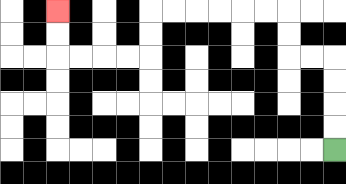{'start': '[14, 6]', 'end': '[2, 0]', 'path_directions': 'U,U,U,U,L,L,U,U,L,L,L,L,L,L,D,D,L,L,L,L,U,U', 'path_coordinates': '[[14, 6], [14, 5], [14, 4], [14, 3], [14, 2], [13, 2], [12, 2], [12, 1], [12, 0], [11, 0], [10, 0], [9, 0], [8, 0], [7, 0], [6, 0], [6, 1], [6, 2], [5, 2], [4, 2], [3, 2], [2, 2], [2, 1], [2, 0]]'}